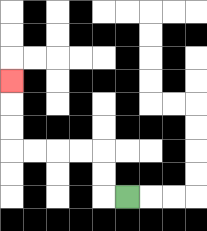{'start': '[5, 8]', 'end': '[0, 3]', 'path_directions': 'L,U,U,L,L,L,L,U,U,U', 'path_coordinates': '[[5, 8], [4, 8], [4, 7], [4, 6], [3, 6], [2, 6], [1, 6], [0, 6], [0, 5], [0, 4], [0, 3]]'}